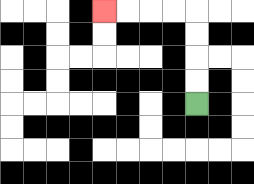{'start': '[8, 4]', 'end': '[4, 0]', 'path_directions': 'U,U,U,U,L,L,L,L', 'path_coordinates': '[[8, 4], [8, 3], [8, 2], [8, 1], [8, 0], [7, 0], [6, 0], [5, 0], [4, 0]]'}